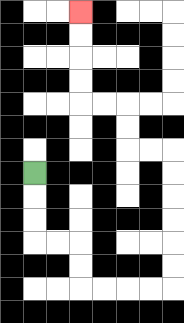{'start': '[1, 7]', 'end': '[3, 0]', 'path_directions': 'D,D,D,R,R,D,D,R,R,R,R,U,U,U,U,U,U,L,L,U,U,L,L,U,U,U,U', 'path_coordinates': '[[1, 7], [1, 8], [1, 9], [1, 10], [2, 10], [3, 10], [3, 11], [3, 12], [4, 12], [5, 12], [6, 12], [7, 12], [7, 11], [7, 10], [7, 9], [7, 8], [7, 7], [7, 6], [6, 6], [5, 6], [5, 5], [5, 4], [4, 4], [3, 4], [3, 3], [3, 2], [3, 1], [3, 0]]'}